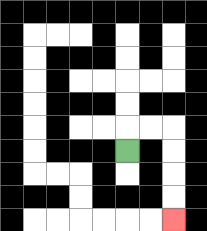{'start': '[5, 6]', 'end': '[7, 9]', 'path_directions': 'U,R,R,D,D,D,D', 'path_coordinates': '[[5, 6], [5, 5], [6, 5], [7, 5], [7, 6], [7, 7], [7, 8], [7, 9]]'}